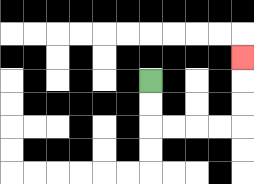{'start': '[6, 3]', 'end': '[10, 2]', 'path_directions': 'D,D,R,R,R,R,U,U,U', 'path_coordinates': '[[6, 3], [6, 4], [6, 5], [7, 5], [8, 5], [9, 5], [10, 5], [10, 4], [10, 3], [10, 2]]'}